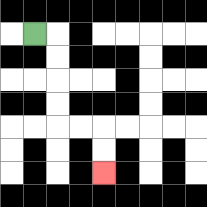{'start': '[1, 1]', 'end': '[4, 7]', 'path_directions': 'R,D,D,D,D,R,R,D,D', 'path_coordinates': '[[1, 1], [2, 1], [2, 2], [2, 3], [2, 4], [2, 5], [3, 5], [4, 5], [4, 6], [4, 7]]'}